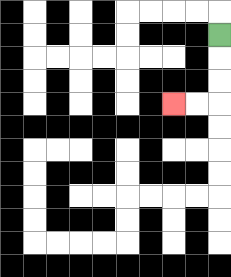{'start': '[9, 1]', 'end': '[7, 4]', 'path_directions': 'D,D,D,L,L', 'path_coordinates': '[[9, 1], [9, 2], [9, 3], [9, 4], [8, 4], [7, 4]]'}